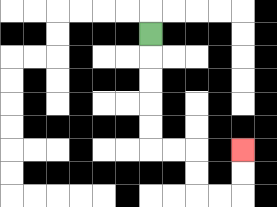{'start': '[6, 1]', 'end': '[10, 6]', 'path_directions': 'D,D,D,D,D,R,R,D,D,R,R,U,U', 'path_coordinates': '[[6, 1], [6, 2], [6, 3], [6, 4], [6, 5], [6, 6], [7, 6], [8, 6], [8, 7], [8, 8], [9, 8], [10, 8], [10, 7], [10, 6]]'}